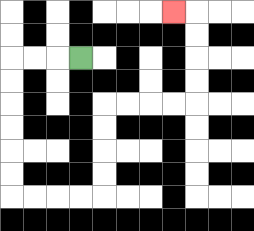{'start': '[3, 2]', 'end': '[7, 0]', 'path_directions': 'L,L,L,D,D,D,D,D,D,R,R,R,R,U,U,U,U,R,R,R,R,U,U,U,U,L', 'path_coordinates': '[[3, 2], [2, 2], [1, 2], [0, 2], [0, 3], [0, 4], [0, 5], [0, 6], [0, 7], [0, 8], [1, 8], [2, 8], [3, 8], [4, 8], [4, 7], [4, 6], [4, 5], [4, 4], [5, 4], [6, 4], [7, 4], [8, 4], [8, 3], [8, 2], [8, 1], [8, 0], [7, 0]]'}